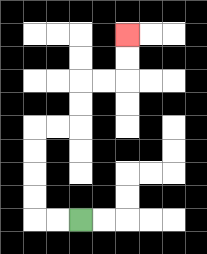{'start': '[3, 9]', 'end': '[5, 1]', 'path_directions': 'L,L,U,U,U,U,R,R,U,U,R,R,U,U', 'path_coordinates': '[[3, 9], [2, 9], [1, 9], [1, 8], [1, 7], [1, 6], [1, 5], [2, 5], [3, 5], [3, 4], [3, 3], [4, 3], [5, 3], [5, 2], [5, 1]]'}